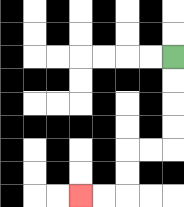{'start': '[7, 2]', 'end': '[3, 8]', 'path_directions': 'D,D,D,D,L,L,D,D,L,L', 'path_coordinates': '[[7, 2], [7, 3], [7, 4], [7, 5], [7, 6], [6, 6], [5, 6], [5, 7], [5, 8], [4, 8], [3, 8]]'}